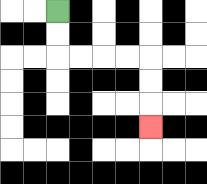{'start': '[2, 0]', 'end': '[6, 5]', 'path_directions': 'D,D,R,R,R,R,D,D,D', 'path_coordinates': '[[2, 0], [2, 1], [2, 2], [3, 2], [4, 2], [5, 2], [6, 2], [6, 3], [6, 4], [6, 5]]'}